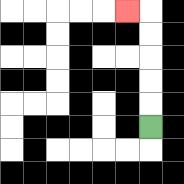{'start': '[6, 5]', 'end': '[5, 0]', 'path_directions': 'U,U,U,U,U,L', 'path_coordinates': '[[6, 5], [6, 4], [6, 3], [6, 2], [6, 1], [6, 0], [5, 0]]'}